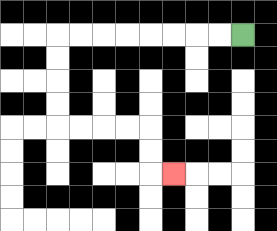{'start': '[10, 1]', 'end': '[7, 7]', 'path_directions': 'L,L,L,L,L,L,L,L,D,D,D,D,R,R,R,R,D,D,R', 'path_coordinates': '[[10, 1], [9, 1], [8, 1], [7, 1], [6, 1], [5, 1], [4, 1], [3, 1], [2, 1], [2, 2], [2, 3], [2, 4], [2, 5], [3, 5], [4, 5], [5, 5], [6, 5], [6, 6], [6, 7], [7, 7]]'}